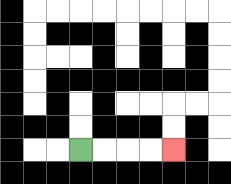{'start': '[3, 6]', 'end': '[7, 6]', 'path_directions': 'R,R,R,R', 'path_coordinates': '[[3, 6], [4, 6], [5, 6], [6, 6], [7, 6]]'}